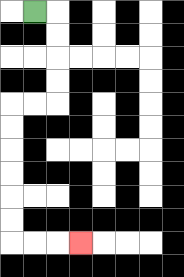{'start': '[1, 0]', 'end': '[3, 10]', 'path_directions': 'R,D,D,D,D,L,L,D,D,D,D,D,D,R,R,R', 'path_coordinates': '[[1, 0], [2, 0], [2, 1], [2, 2], [2, 3], [2, 4], [1, 4], [0, 4], [0, 5], [0, 6], [0, 7], [0, 8], [0, 9], [0, 10], [1, 10], [2, 10], [3, 10]]'}